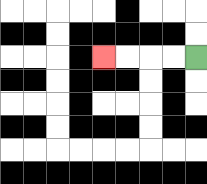{'start': '[8, 2]', 'end': '[4, 2]', 'path_directions': 'L,L,L,L', 'path_coordinates': '[[8, 2], [7, 2], [6, 2], [5, 2], [4, 2]]'}